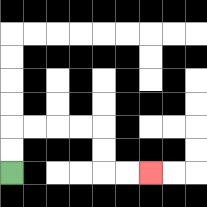{'start': '[0, 7]', 'end': '[6, 7]', 'path_directions': 'U,U,R,R,R,R,D,D,R,R', 'path_coordinates': '[[0, 7], [0, 6], [0, 5], [1, 5], [2, 5], [3, 5], [4, 5], [4, 6], [4, 7], [5, 7], [6, 7]]'}